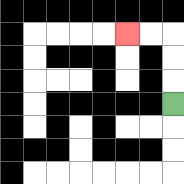{'start': '[7, 4]', 'end': '[5, 1]', 'path_directions': 'U,U,U,L,L', 'path_coordinates': '[[7, 4], [7, 3], [7, 2], [7, 1], [6, 1], [5, 1]]'}